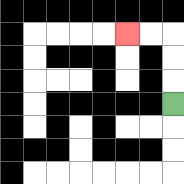{'start': '[7, 4]', 'end': '[5, 1]', 'path_directions': 'U,U,U,L,L', 'path_coordinates': '[[7, 4], [7, 3], [7, 2], [7, 1], [6, 1], [5, 1]]'}